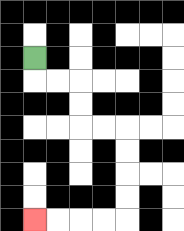{'start': '[1, 2]', 'end': '[1, 9]', 'path_directions': 'D,R,R,D,D,R,R,D,D,D,D,L,L,L,L', 'path_coordinates': '[[1, 2], [1, 3], [2, 3], [3, 3], [3, 4], [3, 5], [4, 5], [5, 5], [5, 6], [5, 7], [5, 8], [5, 9], [4, 9], [3, 9], [2, 9], [1, 9]]'}